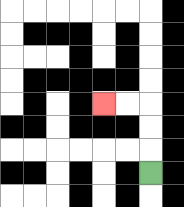{'start': '[6, 7]', 'end': '[4, 4]', 'path_directions': 'U,U,U,L,L', 'path_coordinates': '[[6, 7], [6, 6], [6, 5], [6, 4], [5, 4], [4, 4]]'}